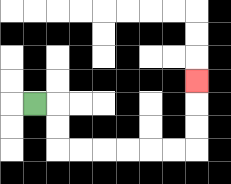{'start': '[1, 4]', 'end': '[8, 3]', 'path_directions': 'R,D,D,R,R,R,R,R,R,U,U,U', 'path_coordinates': '[[1, 4], [2, 4], [2, 5], [2, 6], [3, 6], [4, 6], [5, 6], [6, 6], [7, 6], [8, 6], [8, 5], [8, 4], [8, 3]]'}